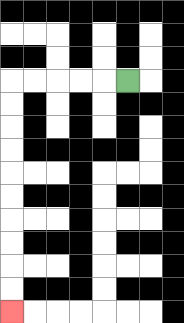{'start': '[5, 3]', 'end': '[0, 13]', 'path_directions': 'L,L,L,L,L,D,D,D,D,D,D,D,D,D,D', 'path_coordinates': '[[5, 3], [4, 3], [3, 3], [2, 3], [1, 3], [0, 3], [0, 4], [0, 5], [0, 6], [0, 7], [0, 8], [0, 9], [0, 10], [0, 11], [0, 12], [0, 13]]'}